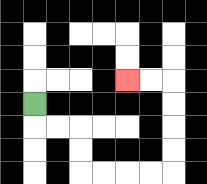{'start': '[1, 4]', 'end': '[5, 3]', 'path_directions': 'D,R,R,D,D,R,R,R,R,U,U,U,U,L,L', 'path_coordinates': '[[1, 4], [1, 5], [2, 5], [3, 5], [3, 6], [3, 7], [4, 7], [5, 7], [6, 7], [7, 7], [7, 6], [7, 5], [7, 4], [7, 3], [6, 3], [5, 3]]'}